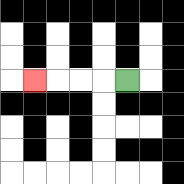{'start': '[5, 3]', 'end': '[1, 3]', 'path_directions': 'L,L,L,L', 'path_coordinates': '[[5, 3], [4, 3], [3, 3], [2, 3], [1, 3]]'}